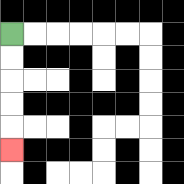{'start': '[0, 1]', 'end': '[0, 6]', 'path_directions': 'D,D,D,D,D', 'path_coordinates': '[[0, 1], [0, 2], [0, 3], [0, 4], [0, 5], [0, 6]]'}